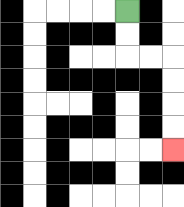{'start': '[5, 0]', 'end': '[7, 6]', 'path_directions': 'D,D,R,R,D,D,D,D', 'path_coordinates': '[[5, 0], [5, 1], [5, 2], [6, 2], [7, 2], [7, 3], [7, 4], [7, 5], [7, 6]]'}